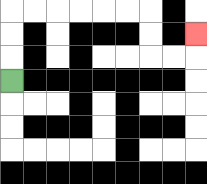{'start': '[0, 3]', 'end': '[8, 1]', 'path_directions': 'U,U,U,R,R,R,R,R,R,D,D,R,R,U', 'path_coordinates': '[[0, 3], [0, 2], [0, 1], [0, 0], [1, 0], [2, 0], [3, 0], [4, 0], [5, 0], [6, 0], [6, 1], [6, 2], [7, 2], [8, 2], [8, 1]]'}